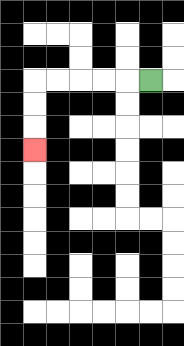{'start': '[6, 3]', 'end': '[1, 6]', 'path_directions': 'L,L,L,L,L,D,D,D', 'path_coordinates': '[[6, 3], [5, 3], [4, 3], [3, 3], [2, 3], [1, 3], [1, 4], [1, 5], [1, 6]]'}